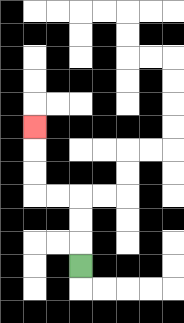{'start': '[3, 11]', 'end': '[1, 5]', 'path_directions': 'U,U,U,L,L,U,U,U', 'path_coordinates': '[[3, 11], [3, 10], [3, 9], [3, 8], [2, 8], [1, 8], [1, 7], [1, 6], [1, 5]]'}